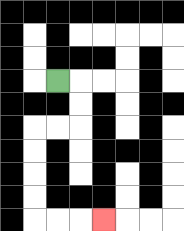{'start': '[2, 3]', 'end': '[4, 9]', 'path_directions': 'R,D,D,L,L,D,D,D,D,R,R,R', 'path_coordinates': '[[2, 3], [3, 3], [3, 4], [3, 5], [2, 5], [1, 5], [1, 6], [1, 7], [1, 8], [1, 9], [2, 9], [3, 9], [4, 9]]'}